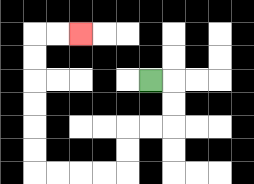{'start': '[6, 3]', 'end': '[3, 1]', 'path_directions': 'R,D,D,L,L,D,D,L,L,L,L,U,U,U,U,U,U,R,R', 'path_coordinates': '[[6, 3], [7, 3], [7, 4], [7, 5], [6, 5], [5, 5], [5, 6], [5, 7], [4, 7], [3, 7], [2, 7], [1, 7], [1, 6], [1, 5], [1, 4], [1, 3], [1, 2], [1, 1], [2, 1], [3, 1]]'}